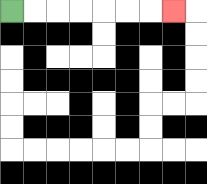{'start': '[0, 0]', 'end': '[7, 0]', 'path_directions': 'R,R,R,R,R,R,R', 'path_coordinates': '[[0, 0], [1, 0], [2, 0], [3, 0], [4, 0], [5, 0], [6, 0], [7, 0]]'}